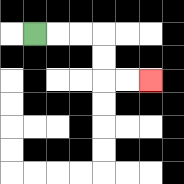{'start': '[1, 1]', 'end': '[6, 3]', 'path_directions': 'R,R,R,D,D,R,R', 'path_coordinates': '[[1, 1], [2, 1], [3, 1], [4, 1], [4, 2], [4, 3], [5, 3], [6, 3]]'}